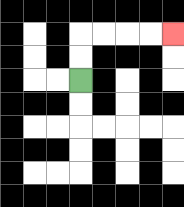{'start': '[3, 3]', 'end': '[7, 1]', 'path_directions': 'U,U,R,R,R,R', 'path_coordinates': '[[3, 3], [3, 2], [3, 1], [4, 1], [5, 1], [6, 1], [7, 1]]'}